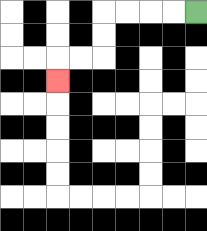{'start': '[8, 0]', 'end': '[2, 3]', 'path_directions': 'L,L,L,L,D,D,L,L,D', 'path_coordinates': '[[8, 0], [7, 0], [6, 0], [5, 0], [4, 0], [4, 1], [4, 2], [3, 2], [2, 2], [2, 3]]'}